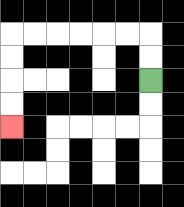{'start': '[6, 3]', 'end': '[0, 5]', 'path_directions': 'U,U,L,L,L,L,L,L,D,D,D,D', 'path_coordinates': '[[6, 3], [6, 2], [6, 1], [5, 1], [4, 1], [3, 1], [2, 1], [1, 1], [0, 1], [0, 2], [0, 3], [0, 4], [0, 5]]'}